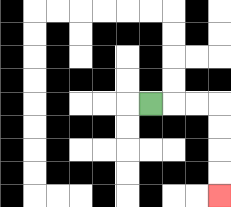{'start': '[6, 4]', 'end': '[9, 8]', 'path_directions': 'R,R,R,D,D,D,D', 'path_coordinates': '[[6, 4], [7, 4], [8, 4], [9, 4], [9, 5], [9, 6], [9, 7], [9, 8]]'}